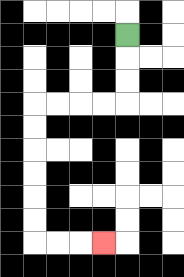{'start': '[5, 1]', 'end': '[4, 10]', 'path_directions': 'D,D,D,L,L,L,L,D,D,D,D,D,D,R,R,R', 'path_coordinates': '[[5, 1], [5, 2], [5, 3], [5, 4], [4, 4], [3, 4], [2, 4], [1, 4], [1, 5], [1, 6], [1, 7], [1, 8], [1, 9], [1, 10], [2, 10], [3, 10], [4, 10]]'}